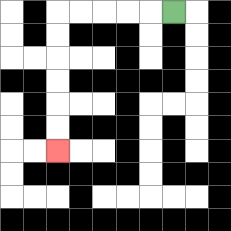{'start': '[7, 0]', 'end': '[2, 6]', 'path_directions': 'L,L,L,L,L,D,D,D,D,D,D', 'path_coordinates': '[[7, 0], [6, 0], [5, 0], [4, 0], [3, 0], [2, 0], [2, 1], [2, 2], [2, 3], [2, 4], [2, 5], [2, 6]]'}